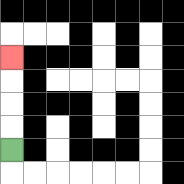{'start': '[0, 6]', 'end': '[0, 2]', 'path_directions': 'U,U,U,U', 'path_coordinates': '[[0, 6], [0, 5], [0, 4], [0, 3], [0, 2]]'}